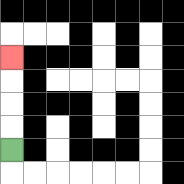{'start': '[0, 6]', 'end': '[0, 2]', 'path_directions': 'U,U,U,U', 'path_coordinates': '[[0, 6], [0, 5], [0, 4], [0, 3], [0, 2]]'}